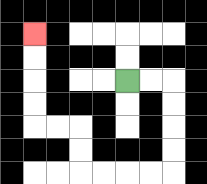{'start': '[5, 3]', 'end': '[1, 1]', 'path_directions': 'R,R,D,D,D,D,L,L,L,L,U,U,L,L,U,U,U,U', 'path_coordinates': '[[5, 3], [6, 3], [7, 3], [7, 4], [7, 5], [7, 6], [7, 7], [6, 7], [5, 7], [4, 7], [3, 7], [3, 6], [3, 5], [2, 5], [1, 5], [1, 4], [1, 3], [1, 2], [1, 1]]'}